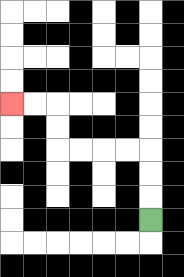{'start': '[6, 9]', 'end': '[0, 4]', 'path_directions': 'U,U,U,L,L,L,L,U,U,L,L', 'path_coordinates': '[[6, 9], [6, 8], [6, 7], [6, 6], [5, 6], [4, 6], [3, 6], [2, 6], [2, 5], [2, 4], [1, 4], [0, 4]]'}